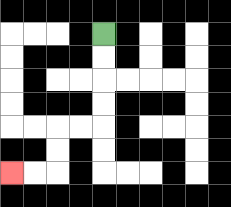{'start': '[4, 1]', 'end': '[0, 7]', 'path_directions': 'D,D,D,D,L,L,D,D,L,L', 'path_coordinates': '[[4, 1], [4, 2], [4, 3], [4, 4], [4, 5], [3, 5], [2, 5], [2, 6], [2, 7], [1, 7], [0, 7]]'}